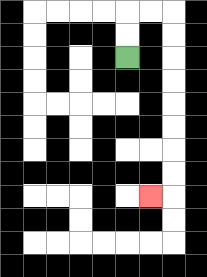{'start': '[5, 2]', 'end': '[6, 8]', 'path_directions': 'U,U,R,R,D,D,D,D,D,D,D,D,L', 'path_coordinates': '[[5, 2], [5, 1], [5, 0], [6, 0], [7, 0], [7, 1], [7, 2], [7, 3], [7, 4], [7, 5], [7, 6], [7, 7], [7, 8], [6, 8]]'}